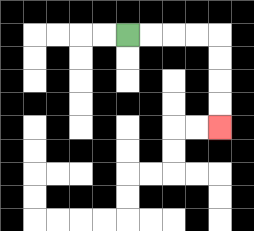{'start': '[5, 1]', 'end': '[9, 5]', 'path_directions': 'R,R,R,R,D,D,D,D', 'path_coordinates': '[[5, 1], [6, 1], [7, 1], [8, 1], [9, 1], [9, 2], [9, 3], [9, 4], [9, 5]]'}